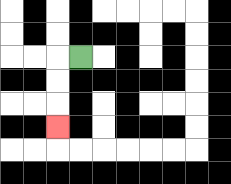{'start': '[3, 2]', 'end': '[2, 5]', 'path_directions': 'L,D,D,D', 'path_coordinates': '[[3, 2], [2, 2], [2, 3], [2, 4], [2, 5]]'}